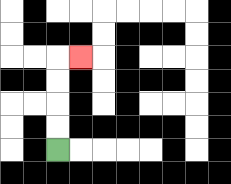{'start': '[2, 6]', 'end': '[3, 2]', 'path_directions': 'U,U,U,U,R', 'path_coordinates': '[[2, 6], [2, 5], [2, 4], [2, 3], [2, 2], [3, 2]]'}